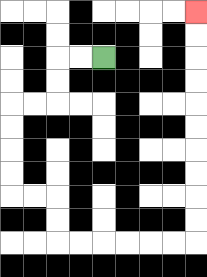{'start': '[4, 2]', 'end': '[8, 0]', 'path_directions': 'L,L,D,D,L,L,D,D,D,D,R,R,D,D,R,R,R,R,R,R,U,U,U,U,U,U,U,U,U,U', 'path_coordinates': '[[4, 2], [3, 2], [2, 2], [2, 3], [2, 4], [1, 4], [0, 4], [0, 5], [0, 6], [0, 7], [0, 8], [1, 8], [2, 8], [2, 9], [2, 10], [3, 10], [4, 10], [5, 10], [6, 10], [7, 10], [8, 10], [8, 9], [8, 8], [8, 7], [8, 6], [8, 5], [8, 4], [8, 3], [8, 2], [8, 1], [8, 0]]'}